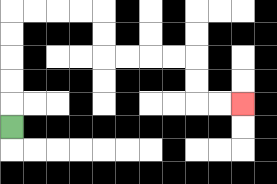{'start': '[0, 5]', 'end': '[10, 4]', 'path_directions': 'U,U,U,U,U,R,R,R,R,D,D,R,R,R,R,D,D,R,R', 'path_coordinates': '[[0, 5], [0, 4], [0, 3], [0, 2], [0, 1], [0, 0], [1, 0], [2, 0], [3, 0], [4, 0], [4, 1], [4, 2], [5, 2], [6, 2], [7, 2], [8, 2], [8, 3], [8, 4], [9, 4], [10, 4]]'}